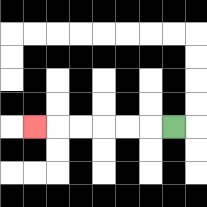{'start': '[7, 5]', 'end': '[1, 5]', 'path_directions': 'L,L,L,L,L,L', 'path_coordinates': '[[7, 5], [6, 5], [5, 5], [4, 5], [3, 5], [2, 5], [1, 5]]'}